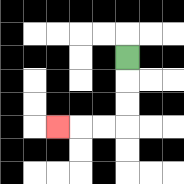{'start': '[5, 2]', 'end': '[2, 5]', 'path_directions': 'D,D,D,L,L,L', 'path_coordinates': '[[5, 2], [5, 3], [5, 4], [5, 5], [4, 5], [3, 5], [2, 5]]'}